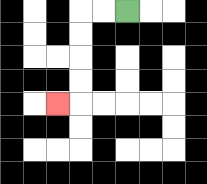{'start': '[5, 0]', 'end': '[2, 4]', 'path_directions': 'L,L,D,D,D,D,L', 'path_coordinates': '[[5, 0], [4, 0], [3, 0], [3, 1], [3, 2], [3, 3], [3, 4], [2, 4]]'}